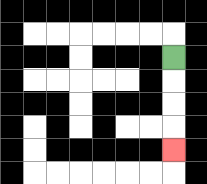{'start': '[7, 2]', 'end': '[7, 6]', 'path_directions': 'D,D,D,D', 'path_coordinates': '[[7, 2], [7, 3], [7, 4], [7, 5], [7, 6]]'}